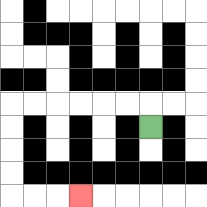{'start': '[6, 5]', 'end': '[3, 8]', 'path_directions': 'U,L,L,L,L,L,L,D,D,D,D,R,R,R', 'path_coordinates': '[[6, 5], [6, 4], [5, 4], [4, 4], [3, 4], [2, 4], [1, 4], [0, 4], [0, 5], [0, 6], [0, 7], [0, 8], [1, 8], [2, 8], [3, 8]]'}